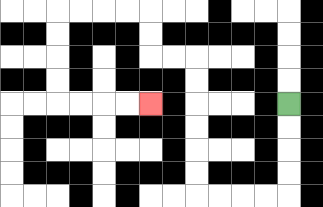{'start': '[12, 4]', 'end': '[6, 4]', 'path_directions': 'D,D,D,D,L,L,L,L,U,U,U,U,U,U,L,L,U,U,L,L,L,L,D,D,D,D,R,R,R,R', 'path_coordinates': '[[12, 4], [12, 5], [12, 6], [12, 7], [12, 8], [11, 8], [10, 8], [9, 8], [8, 8], [8, 7], [8, 6], [8, 5], [8, 4], [8, 3], [8, 2], [7, 2], [6, 2], [6, 1], [6, 0], [5, 0], [4, 0], [3, 0], [2, 0], [2, 1], [2, 2], [2, 3], [2, 4], [3, 4], [4, 4], [5, 4], [6, 4]]'}